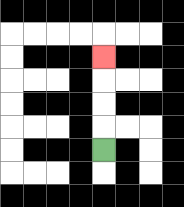{'start': '[4, 6]', 'end': '[4, 2]', 'path_directions': 'U,U,U,U', 'path_coordinates': '[[4, 6], [4, 5], [4, 4], [4, 3], [4, 2]]'}